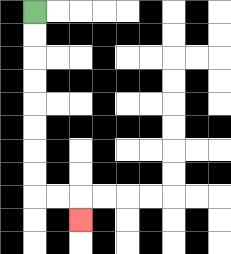{'start': '[1, 0]', 'end': '[3, 9]', 'path_directions': 'D,D,D,D,D,D,D,D,R,R,D', 'path_coordinates': '[[1, 0], [1, 1], [1, 2], [1, 3], [1, 4], [1, 5], [1, 6], [1, 7], [1, 8], [2, 8], [3, 8], [3, 9]]'}